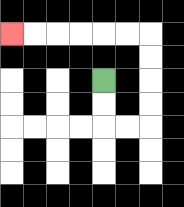{'start': '[4, 3]', 'end': '[0, 1]', 'path_directions': 'D,D,R,R,U,U,U,U,L,L,L,L,L,L', 'path_coordinates': '[[4, 3], [4, 4], [4, 5], [5, 5], [6, 5], [6, 4], [6, 3], [6, 2], [6, 1], [5, 1], [4, 1], [3, 1], [2, 1], [1, 1], [0, 1]]'}